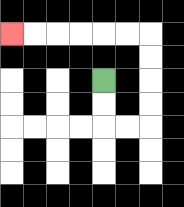{'start': '[4, 3]', 'end': '[0, 1]', 'path_directions': 'D,D,R,R,U,U,U,U,L,L,L,L,L,L', 'path_coordinates': '[[4, 3], [4, 4], [4, 5], [5, 5], [6, 5], [6, 4], [6, 3], [6, 2], [6, 1], [5, 1], [4, 1], [3, 1], [2, 1], [1, 1], [0, 1]]'}